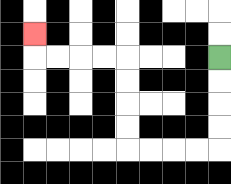{'start': '[9, 2]', 'end': '[1, 1]', 'path_directions': 'D,D,D,D,L,L,L,L,U,U,U,U,L,L,L,L,U', 'path_coordinates': '[[9, 2], [9, 3], [9, 4], [9, 5], [9, 6], [8, 6], [7, 6], [6, 6], [5, 6], [5, 5], [5, 4], [5, 3], [5, 2], [4, 2], [3, 2], [2, 2], [1, 2], [1, 1]]'}